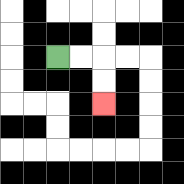{'start': '[2, 2]', 'end': '[4, 4]', 'path_directions': 'R,R,D,D', 'path_coordinates': '[[2, 2], [3, 2], [4, 2], [4, 3], [4, 4]]'}